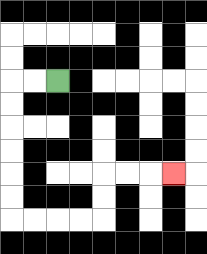{'start': '[2, 3]', 'end': '[7, 7]', 'path_directions': 'L,L,D,D,D,D,D,D,R,R,R,R,U,U,R,R,R', 'path_coordinates': '[[2, 3], [1, 3], [0, 3], [0, 4], [0, 5], [0, 6], [0, 7], [0, 8], [0, 9], [1, 9], [2, 9], [3, 9], [4, 9], [4, 8], [4, 7], [5, 7], [6, 7], [7, 7]]'}